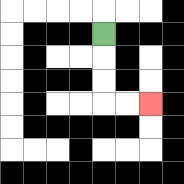{'start': '[4, 1]', 'end': '[6, 4]', 'path_directions': 'D,D,D,R,R', 'path_coordinates': '[[4, 1], [4, 2], [4, 3], [4, 4], [5, 4], [6, 4]]'}